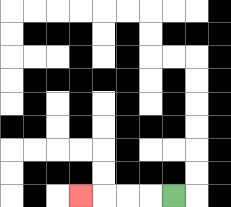{'start': '[7, 8]', 'end': '[3, 8]', 'path_directions': 'L,L,L,L', 'path_coordinates': '[[7, 8], [6, 8], [5, 8], [4, 8], [3, 8]]'}